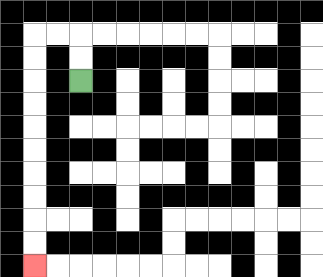{'start': '[3, 3]', 'end': '[1, 11]', 'path_directions': 'U,U,L,L,D,D,D,D,D,D,D,D,D,D', 'path_coordinates': '[[3, 3], [3, 2], [3, 1], [2, 1], [1, 1], [1, 2], [1, 3], [1, 4], [1, 5], [1, 6], [1, 7], [1, 8], [1, 9], [1, 10], [1, 11]]'}